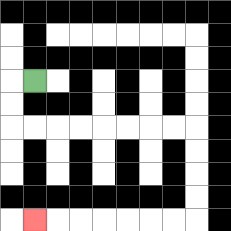{'start': '[1, 3]', 'end': '[1, 9]', 'path_directions': 'L,D,D,R,R,R,R,R,R,R,R,D,D,D,D,L,L,L,L,L,L,L', 'path_coordinates': '[[1, 3], [0, 3], [0, 4], [0, 5], [1, 5], [2, 5], [3, 5], [4, 5], [5, 5], [6, 5], [7, 5], [8, 5], [8, 6], [8, 7], [8, 8], [8, 9], [7, 9], [6, 9], [5, 9], [4, 9], [3, 9], [2, 9], [1, 9]]'}